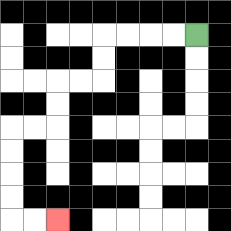{'start': '[8, 1]', 'end': '[2, 9]', 'path_directions': 'L,L,L,L,D,D,L,L,D,D,L,L,D,D,D,D,R,R', 'path_coordinates': '[[8, 1], [7, 1], [6, 1], [5, 1], [4, 1], [4, 2], [4, 3], [3, 3], [2, 3], [2, 4], [2, 5], [1, 5], [0, 5], [0, 6], [0, 7], [0, 8], [0, 9], [1, 9], [2, 9]]'}